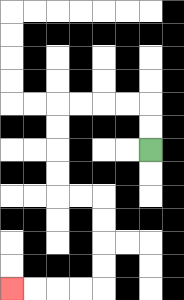{'start': '[6, 6]', 'end': '[0, 12]', 'path_directions': 'U,U,L,L,L,L,D,D,D,D,R,R,D,D,D,D,L,L,L,L', 'path_coordinates': '[[6, 6], [6, 5], [6, 4], [5, 4], [4, 4], [3, 4], [2, 4], [2, 5], [2, 6], [2, 7], [2, 8], [3, 8], [4, 8], [4, 9], [4, 10], [4, 11], [4, 12], [3, 12], [2, 12], [1, 12], [0, 12]]'}